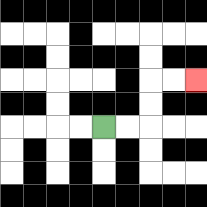{'start': '[4, 5]', 'end': '[8, 3]', 'path_directions': 'R,R,U,U,R,R', 'path_coordinates': '[[4, 5], [5, 5], [6, 5], [6, 4], [6, 3], [7, 3], [8, 3]]'}